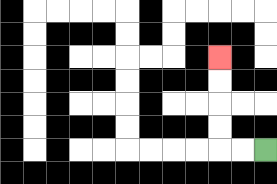{'start': '[11, 6]', 'end': '[9, 2]', 'path_directions': 'L,L,U,U,U,U', 'path_coordinates': '[[11, 6], [10, 6], [9, 6], [9, 5], [9, 4], [9, 3], [9, 2]]'}